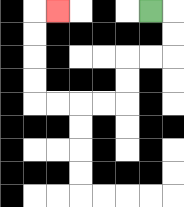{'start': '[6, 0]', 'end': '[2, 0]', 'path_directions': 'R,D,D,L,L,D,D,L,L,L,L,U,U,U,U,R', 'path_coordinates': '[[6, 0], [7, 0], [7, 1], [7, 2], [6, 2], [5, 2], [5, 3], [5, 4], [4, 4], [3, 4], [2, 4], [1, 4], [1, 3], [1, 2], [1, 1], [1, 0], [2, 0]]'}